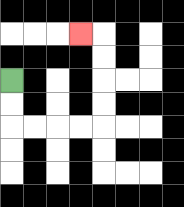{'start': '[0, 3]', 'end': '[3, 1]', 'path_directions': 'D,D,R,R,R,R,U,U,U,U,L', 'path_coordinates': '[[0, 3], [0, 4], [0, 5], [1, 5], [2, 5], [3, 5], [4, 5], [4, 4], [4, 3], [4, 2], [4, 1], [3, 1]]'}